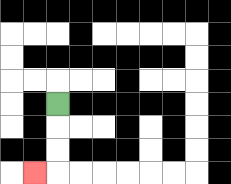{'start': '[2, 4]', 'end': '[1, 7]', 'path_directions': 'D,D,D,L', 'path_coordinates': '[[2, 4], [2, 5], [2, 6], [2, 7], [1, 7]]'}